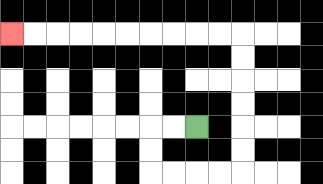{'start': '[8, 5]', 'end': '[0, 1]', 'path_directions': 'L,L,D,D,R,R,R,R,U,U,U,U,U,U,L,L,L,L,L,L,L,L,L,L', 'path_coordinates': '[[8, 5], [7, 5], [6, 5], [6, 6], [6, 7], [7, 7], [8, 7], [9, 7], [10, 7], [10, 6], [10, 5], [10, 4], [10, 3], [10, 2], [10, 1], [9, 1], [8, 1], [7, 1], [6, 1], [5, 1], [4, 1], [3, 1], [2, 1], [1, 1], [0, 1]]'}